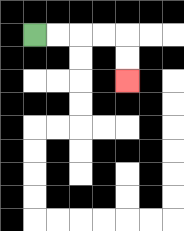{'start': '[1, 1]', 'end': '[5, 3]', 'path_directions': 'R,R,R,R,D,D', 'path_coordinates': '[[1, 1], [2, 1], [3, 1], [4, 1], [5, 1], [5, 2], [5, 3]]'}